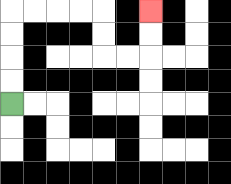{'start': '[0, 4]', 'end': '[6, 0]', 'path_directions': 'U,U,U,U,R,R,R,R,D,D,R,R,U,U', 'path_coordinates': '[[0, 4], [0, 3], [0, 2], [0, 1], [0, 0], [1, 0], [2, 0], [3, 0], [4, 0], [4, 1], [4, 2], [5, 2], [6, 2], [6, 1], [6, 0]]'}